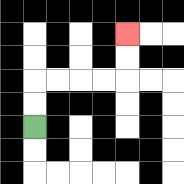{'start': '[1, 5]', 'end': '[5, 1]', 'path_directions': 'U,U,R,R,R,R,U,U', 'path_coordinates': '[[1, 5], [1, 4], [1, 3], [2, 3], [3, 3], [4, 3], [5, 3], [5, 2], [5, 1]]'}